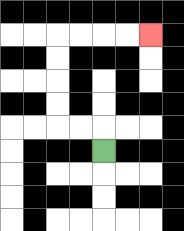{'start': '[4, 6]', 'end': '[6, 1]', 'path_directions': 'U,L,L,U,U,U,U,R,R,R,R', 'path_coordinates': '[[4, 6], [4, 5], [3, 5], [2, 5], [2, 4], [2, 3], [2, 2], [2, 1], [3, 1], [4, 1], [5, 1], [6, 1]]'}